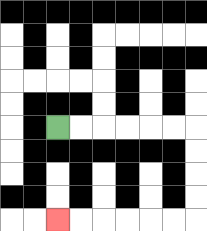{'start': '[2, 5]', 'end': '[2, 9]', 'path_directions': 'R,R,R,R,R,R,D,D,D,D,L,L,L,L,L,L', 'path_coordinates': '[[2, 5], [3, 5], [4, 5], [5, 5], [6, 5], [7, 5], [8, 5], [8, 6], [8, 7], [8, 8], [8, 9], [7, 9], [6, 9], [5, 9], [4, 9], [3, 9], [2, 9]]'}